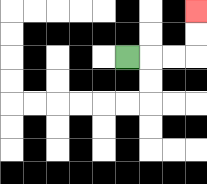{'start': '[5, 2]', 'end': '[8, 0]', 'path_directions': 'R,R,R,U,U', 'path_coordinates': '[[5, 2], [6, 2], [7, 2], [8, 2], [8, 1], [8, 0]]'}